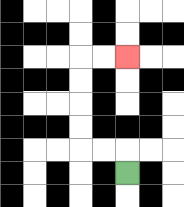{'start': '[5, 7]', 'end': '[5, 2]', 'path_directions': 'U,L,L,U,U,U,U,R,R', 'path_coordinates': '[[5, 7], [5, 6], [4, 6], [3, 6], [3, 5], [3, 4], [3, 3], [3, 2], [4, 2], [5, 2]]'}